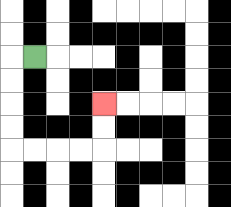{'start': '[1, 2]', 'end': '[4, 4]', 'path_directions': 'L,D,D,D,D,R,R,R,R,U,U', 'path_coordinates': '[[1, 2], [0, 2], [0, 3], [0, 4], [0, 5], [0, 6], [1, 6], [2, 6], [3, 6], [4, 6], [4, 5], [4, 4]]'}